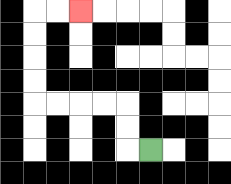{'start': '[6, 6]', 'end': '[3, 0]', 'path_directions': 'L,U,U,L,L,L,L,U,U,U,U,R,R', 'path_coordinates': '[[6, 6], [5, 6], [5, 5], [5, 4], [4, 4], [3, 4], [2, 4], [1, 4], [1, 3], [1, 2], [1, 1], [1, 0], [2, 0], [3, 0]]'}